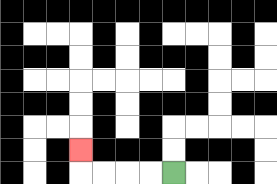{'start': '[7, 7]', 'end': '[3, 6]', 'path_directions': 'L,L,L,L,U', 'path_coordinates': '[[7, 7], [6, 7], [5, 7], [4, 7], [3, 7], [3, 6]]'}